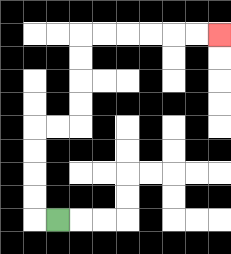{'start': '[2, 9]', 'end': '[9, 1]', 'path_directions': 'L,U,U,U,U,R,R,U,U,U,U,R,R,R,R,R,R', 'path_coordinates': '[[2, 9], [1, 9], [1, 8], [1, 7], [1, 6], [1, 5], [2, 5], [3, 5], [3, 4], [3, 3], [3, 2], [3, 1], [4, 1], [5, 1], [6, 1], [7, 1], [8, 1], [9, 1]]'}